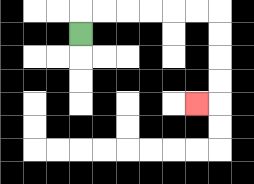{'start': '[3, 1]', 'end': '[8, 4]', 'path_directions': 'U,R,R,R,R,R,R,D,D,D,D,L', 'path_coordinates': '[[3, 1], [3, 0], [4, 0], [5, 0], [6, 0], [7, 0], [8, 0], [9, 0], [9, 1], [9, 2], [9, 3], [9, 4], [8, 4]]'}